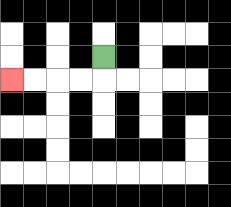{'start': '[4, 2]', 'end': '[0, 3]', 'path_directions': 'D,L,L,L,L', 'path_coordinates': '[[4, 2], [4, 3], [3, 3], [2, 3], [1, 3], [0, 3]]'}